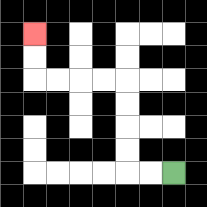{'start': '[7, 7]', 'end': '[1, 1]', 'path_directions': 'L,L,U,U,U,U,L,L,L,L,U,U', 'path_coordinates': '[[7, 7], [6, 7], [5, 7], [5, 6], [5, 5], [5, 4], [5, 3], [4, 3], [3, 3], [2, 3], [1, 3], [1, 2], [1, 1]]'}